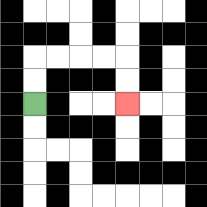{'start': '[1, 4]', 'end': '[5, 4]', 'path_directions': 'U,U,R,R,R,R,D,D', 'path_coordinates': '[[1, 4], [1, 3], [1, 2], [2, 2], [3, 2], [4, 2], [5, 2], [5, 3], [5, 4]]'}